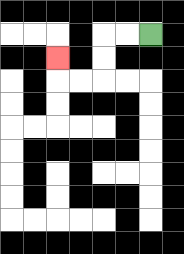{'start': '[6, 1]', 'end': '[2, 2]', 'path_directions': 'L,L,D,D,L,L,U', 'path_coordinates': '[[6, 1], [5, 1], [4, 1], [4, 2], [4, 3], [3, 3], [2, 3], [2, 2]]'}